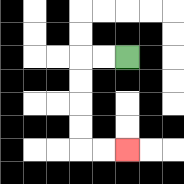{'start': '[5, 2]', 'end': '[5, 6]', 'path_directions': 'L,L,D,D,D,D,R,R', 'path_coordinates': '[[5, 2], [4, 2], [3, 2], [3, 3], [3, 4], [3, 5], [3, 6], [4, 6], [5, 6]]'}